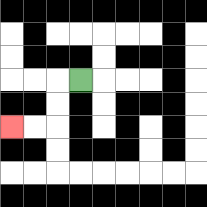{'start': '[3, 3]', 'end': '[0, 5]', 'path_directions': 'L,D,D,L,L', 'path_coordinates': '[[3, 3], [2, 3], [2, 4], [2, 5], [1, 5], [0, 5]]'}